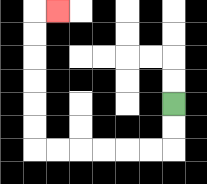{'start': '[7, 4]', 'end': '[2, 0]', 'path_directions': 'D,D,L,L,L,L,L,L,U,U,U,U,U,U,R', 'path_coordinates': '[[7, 4], [7, 5], [7, 6], [6, 6], [5, 6], [4, 6], [3, 6], [2, 6], [1, 6], [1, 5], [1, 4], [1, 3], [1, 2], [1, 1], [1, 0], [2, 0]]'}